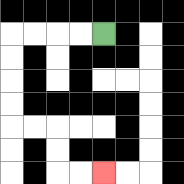{'start': '[4, 1]', 'end': '[4, 7]', 'path_directions': 'L,L,L,L,D,D,D,D,R,R,D,D,R,R', 'path_coordinates': '[[4, 1], [3, 1], [2, 1], [1, 1], [0, 1], [0, 2], [0, 3], [0, 4], [0, 5], [1, 5], [2, 5], [2, 6], [2, 7], [3, 7], [4, 7]]'}